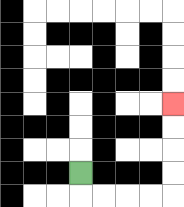{'start': '[3, 7]', 'end': '[7, 4]', 'path_directions': 'D,R,R,R,R,U,U,U,U', 'path_coordinates': '[[3, 7], [3, 8], [4, 8], [5, 8], [6, 8], [7, 8], [7, 7], [7, 6], [7, 5], [7, 4]]'}